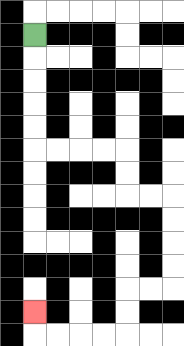{'start': '[1, 1]', 'end': '[1, 13]', 'path_directions': 'D,D,D,D,D,R,R,R,R,D,D,R,R,D,D,D,D,L,L,D,D,L,L,L,L,U', 'path_coordinates': '[[1, 1], [1, 2], [1, 3], [1, 4], [1, 5], [1, 6], [2, 6], [3, 6], [4, 6], [5, 6], [5, 7], [5, 8], [6, 8], [7, 8], [7, 9], [7, 10], [7, 11], [7, 12], [6, 12], [5, 12], [5, 13], [5, 14], [4, 14], [3, 14], [2, 14], [1, 14], [1, 13]]'}